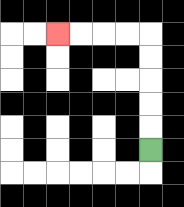{'start': '[6, 6]', 'end': '[2, 1]', 'path_directions': 'U,U,U,U,U,L,L,L,L', 'path_coordinates': '[[6, 6], [6, 5], [6, 4], [6, 3], [6, 2], [6, 1], [5, 1], [4, 1], [3, 1], [2, 1]]'}